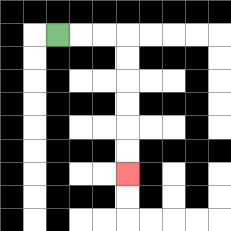{'start': '[2, 1]', 'end': '[5, 7]', 'path_directions': 'R,R,R,D,D,D,D,D,D', 'path_coordinates': '[[2, 1], [3, 1], [4, 1], [5, 1], [5, 2], [5, 3], [5, 4], [5, 5], [5, 6], [5, 7]]'}